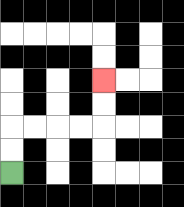{'start': '[0, 7]', 'end': '[4, 3]', 'path_directions': 'U,U,R,R,R,R,U,U', 'path_coordinates': '[[0, 7], [0, 6], [0, 5], [1, 5], [2, 5], [3, 5], [4, 5], [4, 4], [4, 3]]'}